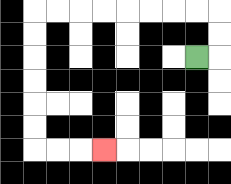{'start': '[8, 2]', 'end': '[4, 6]', 'path_directions': 'R,U,U,L,L,L,L,L,L,L,L,D,D,D,D,D,D,R,R,R', 'path_coordinates': '[[8, 2], [9, 2], [9, 1], [9, 0], [8, 0], [7, 0], [6, 0], [5, 0], [4, 0], [3, 0], [2, 0], [1, 0], [1, 1], [1, 2], [1, 3], [1, 4], [1, 5], [1, 6], [2, 6], [3, 6], [4, 6]]'}